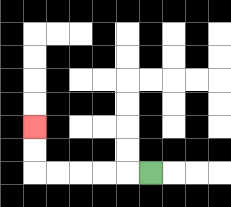{'start': '[6, 7]', 'end': '[1, 5]', 'path_directions': 'L,L,L,L,L,U,U', 'path_coordinates': '[[6, 7], [5, 7], [4, 7], [3, 7], [2, 7], [1, 7], [1, 6], [1, 5]]'}